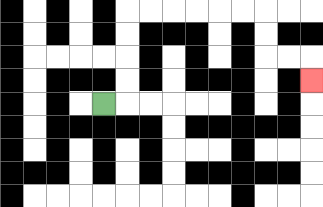{'start': '[4, 4]', 'end': '[13, 3]', 'path_directions': 'R,U,U,U,U,R,R,R,R,R,R,D,D,R,R,D', 'path_coordinates': '[[4, 4], [5, 4], [5, 3], [5, 2], [5, 1], [5, 0], [6, 0], [7, 0], [8, 0], [9, 0], [10, 0], [11, 0], [11, 1], [11, 2], [12, 2], [13, 2], [13, 3]]'}